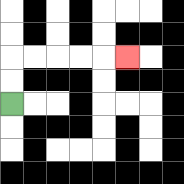{'start': '[0, 4]', 'end': '[5, 2]', 'path_directions': 'U,U,R,R,R,R,R', 'path_coordinates': '[[0, 4], [0, 3], [0, 2], [1, 2], [2, 2], [3, 2], [4, 2], [5, 2]]'}